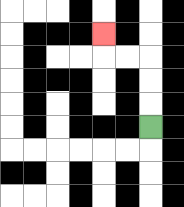{'start': '[6, 5]', 'end': '[4, 1]', 'path_directions': 'U,U,U,L,L,U', 'path_coordinates': '[[6, 5], [6, 4], [6, 3], [6, 2], [5, 2], [4, 2], [4, 1]]'}